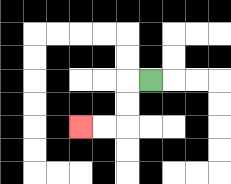{'start': '[6, 3]', 'end': '[3, 5]', 'path_directions': 'L,D,D,L,L', 'path_coordinates': '[[6, 3], [5, 3], [5, 4], [5, 5], [4, 5], [3, 5]]'}